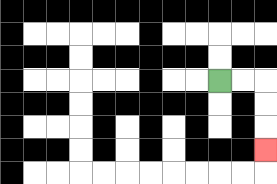{'start': '[9, 3]', 'end': '[11, 6]', 'path_directions': 'R,R,D,D,D', 'path_coordinates': '[[9, 3], [10, 3], [11, 3], [11, 4], [11, 5], [11, 6]]'}